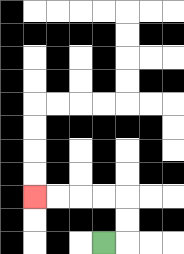{'start': '[4, 10]', 'end': '[1, 8]', 'path_directions': 'R,U,U,L,L,L,L', 'path_coordinates': '[[4, 10], [5, 10], [5, 9], [5, 8], [4, 8], [3, 8], [2, 8], [1, 8]]'}